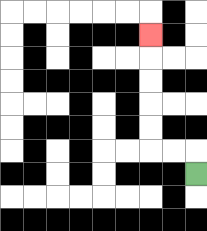{'start': '[8, 7]', 'end': '[6, 1]', 'path_directions': 'U,L,L,U,U,U,U,U', 'path_coordinates': '[[8, 7], [8, 6], [7, 6], [6, 6], [6, 5], [6, 4], [6, 3], [6, 2], [6, 1]]'}